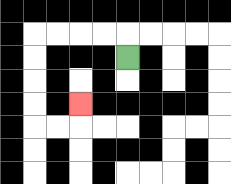{'start': '[5, 2]', 'end': '[3, 4]', 'path_directions': 'U,L,L,L,L,D,D,D,D,R,R,U', 'path_coordinates': '[[5, 2], [5, 1], [4, 1], [3, 1], [2, 1], [1, 1], [1, 2], [1, 3], [1, 4], [1, 5], [2, 5], [3, 5], [3, 4]]'}